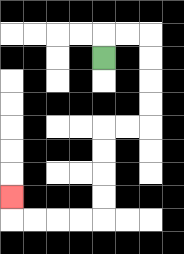{'start': '[4, 2]', 'end': '[0, 8]', 'path_directions': 'U,R,R,D,D,D,D,L,L,D,D,D,D,L,L,L,L,U', 'path_coordinates': '[[4, 2], [4, 1], [5, 1], [6, 1], [6, 2], [6, 3], [6, 4], [6, 5], [5, 5], [4, 5], [4, 6], [4, 7], [4, 8], [4, 9], [3, 9], [2, 9], [1, 9], [0, 9], [0, 8]]'}